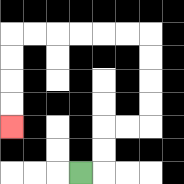{'start': '[3, 7]', 'end': '[0, 5]', 'path_directions': 'R,U,U,R,R,U,U,U,U,L,L,L,L,L,L,D,D,D,D', 'path_coordinates': '[[3, 7], [4, 7], [4, 6], [4, 5], [5, 5], [6, 5], [6, 4], [6, 3], [6, 2], [6, 1], [5, 1], [4, 1], [3, 1], [2, 1], [1, 1], [0, 1], [0, 2], [0, 3], [0, 4], [0, 5]]'}